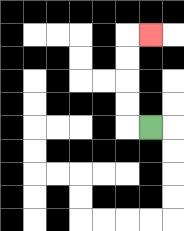{'start': '[6, 5]', 'end': '[6, 1]', 'path_directions': 'L,U,U,U,U,R', 'path_coordinates': '[[6, 5], [5, 5], [5, 4], [5, 3], [5, 2], [5, 1], [6, 1]]'}